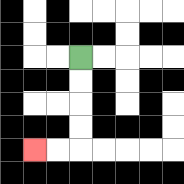{'start': '[3, 2]', 'end': '[1, 6]', 'path_directions': 'D,D,D,D,L,L', 'path_coordinates': '[[3, 2], [3, 3], [3, 4], [3, 5], [3, 6], [2, 6], [1, 6]]'}